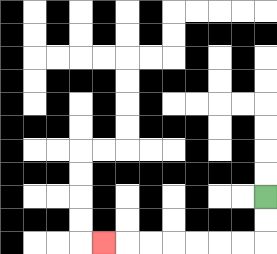{'start': '[11, 8]', 'end': '[4, 10]', 'path_directions': 'D,D,L,L,L,L,L,L,L', 'path_coordinates': '[[11, 8], [11, 9], [11, 10], [10, 10], [9, 10], [8, 10], [7, 10], [6, 10], [5, 10], [4, 10]]'}